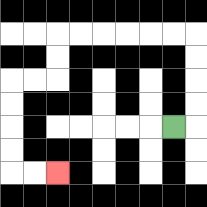{'start': '[7, 5]', 'end': '[2, 7]', 'path_directions': 'R,U,U,U,U,L,L,L,L,L,L,D,D,L,L,D,D,D,D,R,R', 'path_coordinates': '[[7, 5], [8, 5], [8, 4], [8, 3], [8, 2], [8, 1], [7, 1], [6, 1], [5, 1], [4, 1], [3, 1], [2, 1], [2, 2], [2, 3], [1, 3], [0, 3], [0, 4], [0, 5], [0, 6], [0, 7], [1, 7], [2, 7]]'}